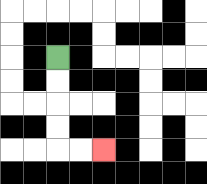{'start': '[2, 2]', 'end': '[4, 6]', 'path_directions': 'D,D,D,D,R,R', 'path_coordinates': '[[2, 2], [2, 3], [2, 4], [2, 5], [2, 6], [3, 6], [4, 6]]'}